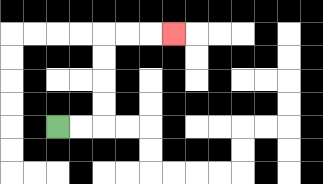{'start': '[2, 5]', 'end': '[7, 1]', 'path_directions': 'R,R,U,U,U,U,R,R,R', 'path_coordinates': '[[2, 5], [3, 5], [4, 5], [4, 4], [4, 3], [4, 2], [4, 1], [5, 1], [6, 1], [7, 1]]'}